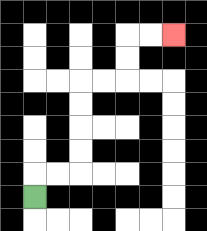{'start': '[1, 8]', 'end': '[7, 1]', 'path_directions': 'U,R,R,U,U,U,U,R,R,U,U,R,R', 'path_coordinates': '[[1, 8], [1, 7], [2, 7], [3, 7], [3, 6], [3, 5], [3, 4], [3, 3], [4, 3], [5, 3], [5, 2], [5, 1], [6, 1], [7, 1]]'}